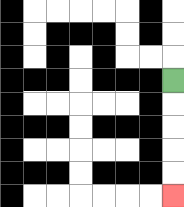{'start': '[7, 3]', 'end': '[7, 8]', 'path_directions': 'D,D,D,D,D', 'path_coordinates': '[[7, 3], [7, 4], [7, 5], [7, 6], [7, 7], [7, 8]]'}